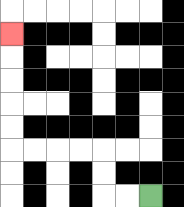{'start': '[6, 8]', 'end': '[0, 1]', 'path_directions': 'L,L,U,U,L,L,L,L,U,U,U,U,U', 'path_coordinates': '[[6, 8], [5, 8], [4, 8], [4, 7], [4, 6], [3, 6], [2, 6], [1, 6], [0, 6], [0, 5], [0, 4], [0, 3], [0, 2], [0, 1]]'}